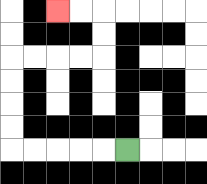{'start': '[5, 6]', 'end': '[2, 0]', 'path_directions': 'L,L,L,L,L,U,U,U,U,R,R,R,R,U,U,L,L', 'path_coordinates': '[[5, 6], [4, 6], [3, 6], [2, 6], [1, 6], [0, 6], [0, 5], [0, 4], [0, 3], [0, 2], [1, 2], [2, 2], [3, 2], [4, 2], [4, 1], [4, 0], [3, 0], [2, 0]]'}